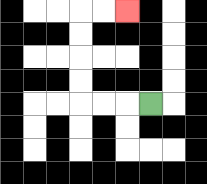{'start': '[6, 4]', 'end': '[5, 0]', 'path_directions': 'L,L,L,U,U,U,U,R,R', 'path_coordinates': '[[6, 4], [5, 4], [4, 4], [3, 4], [3, 3], [3, 2], [3, 1], [3, 0], [4, 0], [5, 0]]'}